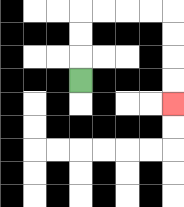{'start': '[3, 3]', 'end': '[7, 4]', 'path_directions': 'U,U,U,R,R,R,R,D,D,D,D', 'path_coordinates': '[[3, 3], [3, 2], [3, 1], [3, 0], [4, 0], [5, 0], [6, 0], [7, 0], [7, 1], [7, 2], [7, 3], [7, 4]]'}